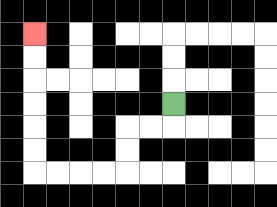{'start': '[7, 4]', 'end': '[1, 1]', 'path_directions': 'D,L,L,D,D,L,L,L,L,U,U,U,U,U,U', 'path_coordinates': '[[7, 4], [7, 5], [6, 5], [5, 5], [5, 6], [5, 7], [4, 7], [3, 7], [2, 7], [1, 7], [1, 6], [1, 5], [1, 4], [1, 3], [1, 2], [1, 1]]'}